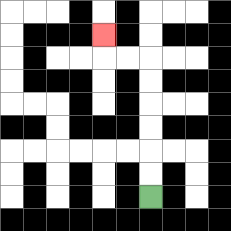{'start': '[6, 8]', 'end': '[4, 1]', 'path_directions': 'U,U,U,U,U,U,L,L,U', 'path_coordinates': '[[6, 8], [6, 7], [6, 6], [6, 5], [6, 4], [6, 3], [6, 2], [5, 2], [4, 2], [4, 1]]'}